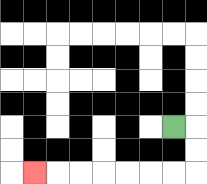{'start': '[7, 5]', 'end': '[1, 7]', 'path_directions': 'R,D,D,L,L,L,L,L,L,L', 'path_coordinates': '[[7, 5], [8, 5], [8, 6], [8, 7], [7, 7], [6, 7], [5, 7], [4, 7], [3, 7], [2, 7], [1, 7]]'}